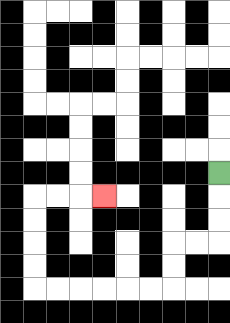{'start': '[9, 7]', 'end': '[4, 8]', 'path_directions': 'D,D,D,L,L,D,D,L,L,L,L,L,L,U,U,U,U,R,R,R', 'path_coordinates': '[[9, 7], [9, 8], [9, 9], [9, 10], [8, 10], [7, 10], [7, 11], [7, 12], [6, 12], [5, 12], [4, 12], [3, 12], [2, 12], [1, 12], [1, 11], [1, 10], [1, 9], [1, 8], [2, 8], [3, 8], [4, 8]]'}